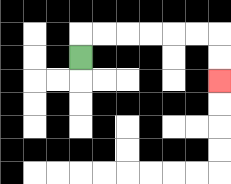{'start': '[3, 2]', 'end': '[9, 3]', 'path_directions': 'U,R,R,R,R,R,R,D,D', 'path_coordinates': '[[3, 2], [3, 1], [4, 1], [5, 1], [6, 1], [7, 1], [8, 1], [9, 1], [9, 2], [9, 3]]'}